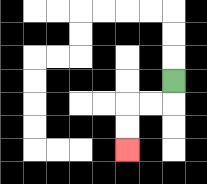{'start': '[7, 3]', 'end': '[5, 6]', 'path_directions': 'D,L,L,D,D', 'path_coordinates': '[[7, 3], [7, 4], [6, 4], [5, 4], [5, 5], [5, 6]]'}